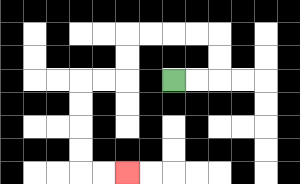{'start': '[7, 3]', 'end': '[5, 7]', 'path_directions': 'R,R,U,U,L,L,L,L,D,D,L,L,D,D,D,D,R,R', 'path_coordinates': '[[7, 3], [8, 3], [9, 3], [9, 2], [9, 1], [8, 1], [7, 1], [6, 1], [5, 1], [5, 2], [5, 3], [4, 3], [3, 3], [3, 4], [3, 5], [3, 6], [3, 7], [4, 7], [5, 7]]'}